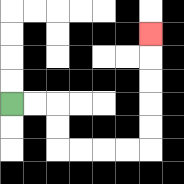{'start': '[0, 4]', 'end': '[6, 1]', 'path_directions': 'R,R,D,D,R,R,R,R,U,U,U,U,U', 'path_coordinates': '[[0, 4], [1, 4], [2, 4], [2, 5], [2, 6], [3, 6], [4, 6], [5, 6], [6, 6], [6, 5], [6, 4], [6, 3], [6, 2], [6, 1]]'}